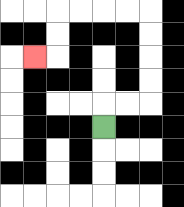{'start': '[4, 5]', 'end': '[1, 2]', 'path_directions': 'U,R,R,U,U,U,U,L,L,L,L,D,D,L', 'path_coordinates': '[[4, 5], [4, 4], [5, 4], [6, 4], [6, 3], [6, 2], [6, 1], [6, 0], [5, 0], [4, 0], [3, 0], [2, 0], [2, 1], [2, 2], [1, 2]]'}